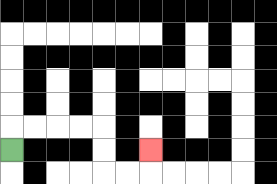{'start': '[0, 6]', 'end': '[6, 6]', 'path_directions': 'U,R,R,R,R,D,D,R,R,U', 'path_coordinates': '[[0, 6], [0, 5], [1, 5], [2, 5], [3, 5], [4, 5], [4, 6], [4, 7], [5, 7], [6, 7], [6, 6]]'}